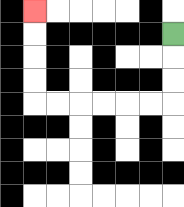{'start': '[7, 1]', 'end': '[1, 0]', 'path_directions': 'D,D,D,L,L,L,L,L,L,U,U,U,U', 'path_coordinates': '[[7, 1], [7, 2], [7, 3], [7, 4], [6, 4], [5, 4], [4, 4], [3, 4], [2, 4], [1, 4], [1, 3], [1, 2], [1, 1], [1, 0]]'}